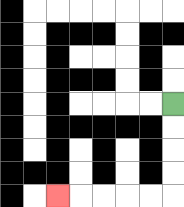{'start': '[7, 4]', 'end': '[2, 8]', 'path_directions': 'D,D,D,D,L,L,L,L,L', 'path_coordinates': '[[7, 4], [7, 5], [7, 6], [7, 7], [7, 8], [6, 8], [5, 8], [4, 8], [3, 8], [2, 8]]'}